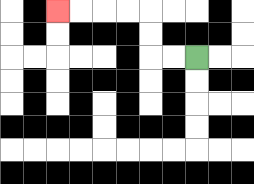{'start': '[8, 2]', 'end': '[2, 0]', 'path_directions': 'L,L,U,U,L,L,L,L', 'path_coordinates': '[[8, 2], [7, 2], [6, 2], [6, 1], [6, 0], [5, 0], [4, 0], [3, 0], [2, 0]]'}